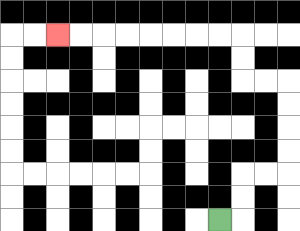{'start': '[9, 9]', 'end': '[2, 1]', 'path_directions': 'R,U,U,R,R,U,U,U,U,L,L,U,U,L,L,L,L,L,L,L,L', 'path_coordinates': '[[9, 9], [10, 9], [10, 8], [10, 7], [11, 7], [12, 7], [12, 6], [12, 5], [12, 4], [12, 3], [11, 3], [10, 3], [10, 2], [10, 1], [9, 1], [8, 1], [7, 1], [6, 1], [5, 1], [4, 1], [3, 1], [2, 1]]'}